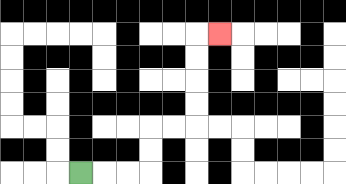{'start': '[3, 7]', 'end': '[9, 1]', 'path_directions': 'R,R,R,U,U,R,R,U,U,U,U,R', 'path_coordinates': '[[3, 7], [4, 7], [5, 7], [6, 7], [6, 6], [6, 5], [7, 5], [8, 5], [8, 4], [8, 3], [8, 2], [8, 1], [9, 1]]'}